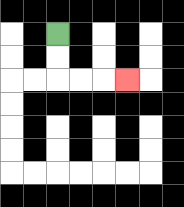{'start': '[2, 1]', 'end': '[5, 3]', 'path_directions': 'D,D,R,R,R', 'path_coordinates': '[[2, 1], [2, 2], [2, 3], [3, 3], [4, 3], [5, 3]]'}